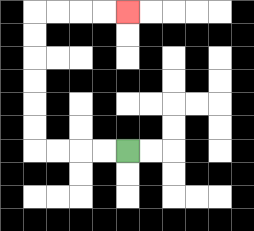{'start': '[5, 6]', 'end': '[5, 0]', 'path_directions': 'L,L,L,L,U,U,U,U,U,U,R,R,R,R', 'path_coordinates': '[[5, 6], [4, 6], [3, 6], [2, 6], [1, 6], [1, 5], [1, 4], [1, 3], [1, 2], [1, 1], [1, 0], [2, 0], [3, 0], [4, 0], [5, 0]]'}